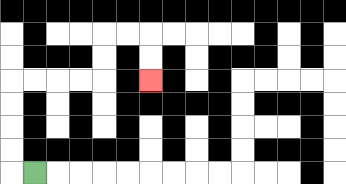{'start': '[1, 7]', 'end': '[6, 3]', 'path_directions': 'L,U,U,U,U,R,R,R,R,U,U,R,R,D,D', 'path_coordinates': '[[1, 7], [0, 7], [0, 6], [0, 5], [0, 4], [0, 3], [1, 3], [2, 3], [3, 3], [4, 3], [4, 2], [4, 1], [5, 1], [6, 1], [6, 2], [6, 3]]'}